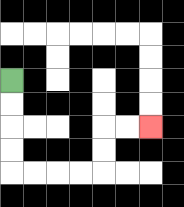{'start': '[0, 3]', 'end': '[6, 5]', 'path_directions': 'D,D,D,D,R,R,R,R,U,U,R,R', 'path_coordinates': '[[0, 3], [0, 4], [0, 5], [0, 6], [0, 7], [1, 7], [2, 7], [3, 7], [4, 7], [4, 6], [4, 5], [5, 5], [6, 5]]'}